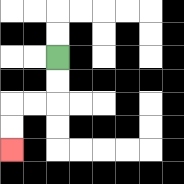{'start': '[2, 2]', 'end': '[0, 6]', 'path_directions': 'D,D,L,L,D,D', 'path_coordinates': '[[2, 2], [2, 3], [2, 4], [1, 4], [0, 4], [0, 5], [0, 6]]'}